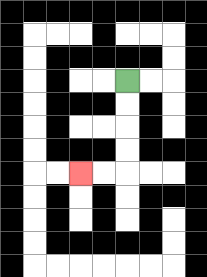{'start': '[5, 3]', 'end': '[3, 7]', 'path_directions': 'D,D,D,D,L,L', 'path_coordinates': '[[5, 3], [5, 4], [5, 5], [5, 6], [5, 7], [4, 7], [3, 7]]'}